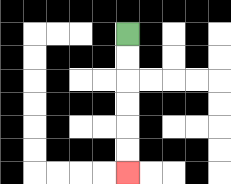{'start': '[5, 1]', 'end': '[5, 7]', 'path_directions': 'D,D,D,D,D,D', 'path_coordinates': '[[5, 1], [5, 2], [5, 3], [5, 4], [5, 5], [5, 6], [5, 7]]'}